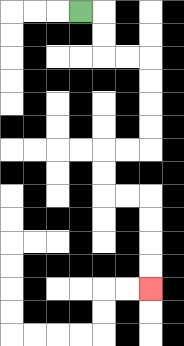{'start': '[3, 0]', 'end': '[6, 12]', 'path_directions': 'R,D,D,R,R,D,D,D,D,L,L,D,D,R,R,D,D,D,D', 'path_coordinates': '[[3, 0], [4, 0], [4, 1], [4, 2], [5, 2], [6, 2], [6, 3], [6, 4], [6, 5], [6, 6], [5, 6], [4, 6], [4, 7], [4, 8], [5, 8], [6, 8], [6, 9], [6, 10], [6, 11], [6, 12]]'}